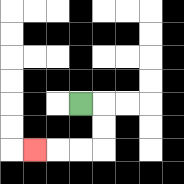{'start': '[3, 4]', 'end': '[1, 6]', 'path_directions': 'R,D,D,L,L,L', 'path_coordinates': '[[3, 4], [4, 4], [4, 5], [4, 6], [3, 6], [2, 6], [1, 6]]'}